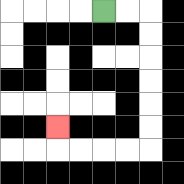{'start': '[4, 0]', 'end': '[2, 5]', 'path_directions': 'R,R,D,D,D,D,D,D,L,L,L,L,U', 'path_coordinates': '[[4, 0], [5, 0], [6, 0], [6, 1], [6, 2], [6, 3], [6, 4], [6, 5], [6, 6], [5, 6], [4, 6], [3, 6], [2, 6], [2, 5]]'}